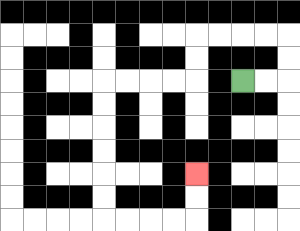{'start': '[10, 3]', 'end': '[8, 7]', 'path_directions': 'R,R,U,U,L,L,L,L,D,D,L,L,L,L,D,D,D,D,D,D,R,R,R,R,U,U', 'path_coordinates': '[[10, 3], [11, 3], [12, 3], [12, 2], [12, 1], [11, 1], [10, 1], [9, 1], [8, 1], [8, 2], [8, 3], [7, 3], [6, 3], [5, 3], [4, 3], [4, 4], [4, 5], [4, 6], [4, 7], [4, 8], [4, 9], [5, 9], [6, 9], [7, 9], [8, 9], [8, 8], [8, 7]]'}